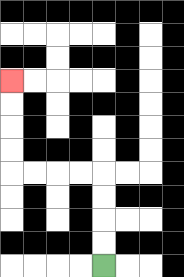{'start': '[4, 11]', 'end': '[0, 3]', 'path_directions': 'U,U,U,U,L,L,L,L,U,U,U,U', 'path_coordinates': '[[4, 11], [4, 10], [4, 9], [4, 8], [4, 7], [3, 7], [2, 7], [1, 7], [0, 7], [0, 6], [0, 5], [0, 4], [0, 3]]'}